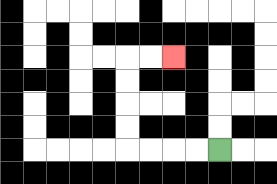{'start': '[9, 6]', 'end': '[7, 2]', 'path_directions': 'L,L,L,L,U,U,U,U,R,R', 'path_coordinates': '[[9, 6], [8, 6], [7, 6], [6, 6], [5, 6], [5, 5], [5, 4], [5, 3], [5, 2], [6, 2], [7, 2]]'}